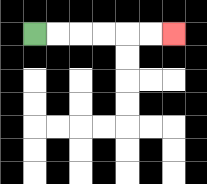{'start': '[1, 1]', 'end': '[7, 1]', 'path_directions': 'R,R,R,R,R,R', 'path_coordinates': '[[1, 1], [2, 1], [3, 1], [4, 1], [5, 1], [6, 1], [7, 1]]'}